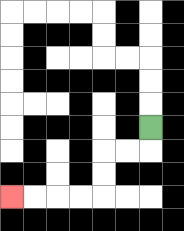{'start': '[6, 5]', 'end': '[0, 8]', 'path_directions': 'D,L,L,D,D,L,L,L,L', 'path_coordinates': '[[6, 5], [6, 6], [5, 6], [4, 6], [4, 7], [4, 8], [3, 8], [2, 8], [1, 8], [0, 8]]'}